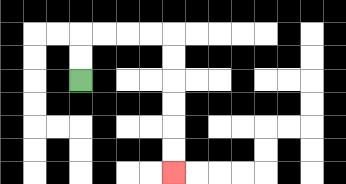{'start': '[3, 3]', 'end': '[7, 7]', 'path_directions': 'U,U,R,R,R,R,D,D,D,D,D,D', 'path_coordinates': '[[3, 3], [3, 2], [3, 1], [4, 1], [5, 1], [6, 1], [7, 1], [7, 2], [7, 3], [7, 4], [7, 5], [7, 6], [7, 7]]'}